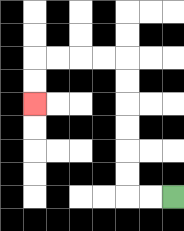{'start': '[7, 8]', 'end': '[1, 4]', 'path_directions': 'L,L,U,U,U,U,U,U,L,L,L,L,D,D', 'path_coordinates': '[[7, 8], [6, 8], [5, 8], [5, 7], [5, 6], [5, 5], [5, 4], [5, 3], [5, 2], [4, 2], [3, 2], [2, 2], [1, 2], [1, 3], [1, 4]]'}